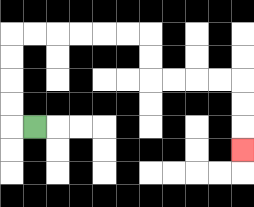{'start': '[1, 5]', 'end': '[10, 6]', 'path_directions': 'L,U,U,U,U,R,R,R,R,R,R,D,D,R,R,R,R,D,D,D', 'path_coordinates': '[[1, 5], [0, 5], [0, 4], [0, 3], [0, 2], [0, 1], [1, 1], [2, 1], [3, 1], [4, 1], [5, 1], [6, 1], [6, 2], [6, 3], [7, 3], [8, 3], [9, 3], [10, 3], [10, 4], [10, 5], [10, 6]]'}